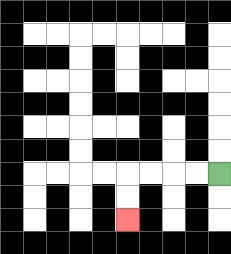{'start': '[9, 7]', 'end': '[5, 9]', 'path_directions': 'L,L,L,L,D,D', 'path_coordinates': '[[9, 7], [8, 7], [7, 7], [6, 7], [5, 7], [5, 8], [5, 9]]'}